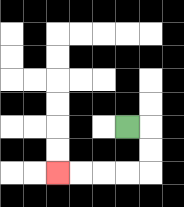{'start': '[5, 5]', 'end': '[2, 7]', 'path_directions': 'R,D,D,L,L,L,L', 'path_coordinates': '[[5, 5], [6, 5], [6, 6], [6, 7], [5, 7], [4, 7], [3, 7], [2, 7]]'}